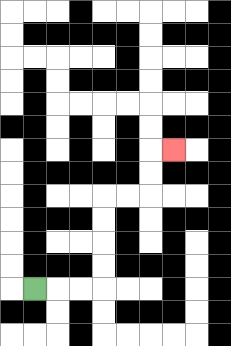{'start': '[1, 12]', 'end': '[7, 6]', 'path_directions': 'R,R,R,U,U,U,U,R,R,U,U,R', 'path_coordinates': '[[1, 12], [2, 12], [3, 12], [4, 12], [4, 11], [4, 10], [4, 9], [4, 8], [5, 8], [6, 8], [6, 7], [6, 6], [7, 6]]'}